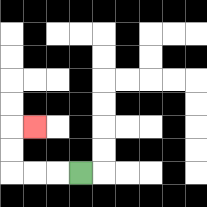{'start': '[3, 7]', 'end': '[1, 5]', 'path_directions': 'L,L,L,U,U,R', 'path_coordinates': '[[3, 7], [2, 7], [1, 7], [0, 7], [0, 6], [0, 5], [1, 5]]'}